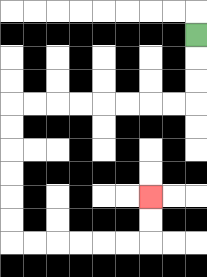{'start': '[8, 1]', 'end': '[6, 8]', 'path_directions': 'D,D,D,L,L,L,L,L,L,L,L,D,D,D,D,D,D,R,R,R,R,R,R,U,U', 'path_coordinates': '[[8, 1], [8, 2], [8, 3], [8, 4], [7, 4], [6, 4], [5, 4], [4, 4], [3, 4], [2, 4], [1, 4], [0, 4], [0, 5], [0, 6], [0, 7], [0, 8], [0, 9], [0, 10], [1, 10], [2, 10], [3, 10], [4, 10], [5, 10], [6, 10], [6, 9], [6, 8]]'}